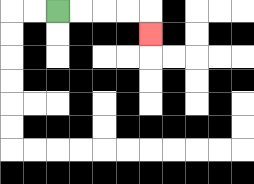{'start': '[2, 0]', 'end': '[6, 1]', 'path_directions': 'R,R,R,R,D', 'path_coordinates': '[[2, 0], [3, 0], [4, 0], [5, 0], [6, 0], [6, 1]]'}